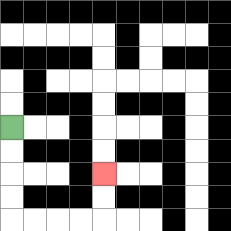{'start': '[0, 5]', 'end': '[4, 7]', 'path_directions': 'D,D,D,D,R,R,R,R,U,U', 'path_coordinates': '[[0, 5], [0, 6], [0, 7], [0, 8], [0, 9], [1, 9], [2, 9], [3, 9], [4, 9], [4, 8], [4, 7]]'}